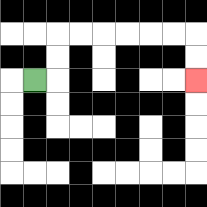{'start': '[1, 3]', 'end': '[8, 3]', 'path_directions': 'R,U,U,R,R,R,R,R,R,D,D', 'path_coordinates': '[[1, 3], [2, 3], [2, 2], [2, 1], [3, 1], [4, 1], [5, 1], [6, 1], [7, 1], [8, 1], [8, 2], [8, 3]]'}